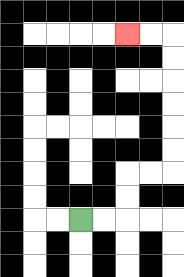{'start': '[3, 9]', 'end': '[5, 1]', 'path_directions': 'R,R,U,U,R,R,U,U,U,U,U,U,L,L', 'path_coordinates': '[[3, 9], [4, 9], [5, 9], [5, 8], [5, 7], [6, 7], [7, 7], [7, 6], [7, 5], [7, 4], [7, 3], [7, 2], [7, 1], [6, 1], [5, 1]]'}